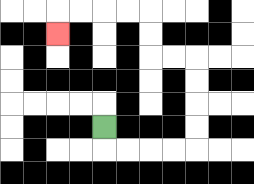{'start': '[4, 5]', 'end': '[2, 1]', 'path_directions': 'D,R,R,R,R,U,U,U,U,L,L,U,U,L,L,L,L,D', 'path_coordinates': '[[4, 5], [4, 6], [5, 6], [6, 6], [7, 6], [8, 6], [8, 5], [8, 4], [8, 3], [8, 2], [7, 2], [6, 2], [6, 1], [6, 0], [5, 0], [4, 0], [3, 0], [2, 0], [2, 1]]'}